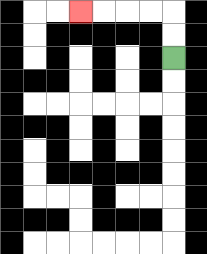{'start': '[7, 2]', 'end': '[3, 0]', 'path_directions': 'U,U,L,L,L,L', 'path_coordinates': '[[7, 2], [7, 1], [7, 0], [6, 0], [5, 0], [4, 0], [3, 0]]'}